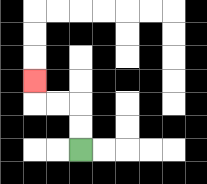{'start': '[3, 6]', 'end': '[1, 3]', 'path_directions': 'U,U,L,L,U', 'path_coordinates': '[[3, 6], [3, 5], [3, 4], [2, 4], [1, 4], [1, 3]]'}